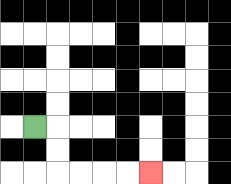{'start': '[1, 5]', 'end': '[6, 7]', 'path_directions': 'R,D,D,R,R,R,R', 'path_coordinates': '[[1, 5], [2, 5], [2, 6], [2, 7], [3, 7], [4, 7], [5, 7], [6, 7]]'}